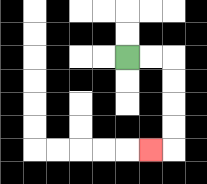{'start': '[5, 2]', 'end': '[6, 6]', 'path_directions': 'R,R,D,D,D,D,L', 'path_coordinates': '[[5, 2], [6, 2], [7, 2], [7, 3], [7, 4], [7, 5], [7, 6], [6, 6]]'}